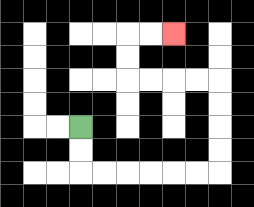{'start': '[3, 5]', 'end': '[7, 1]', 'path_directions': 'D,D,R,R,R,R,R,R,U,U,U,U,L,L,L,L,U,U,R,R', 'path_coordinates': '[[3, 5], [3, 6], [3, 7], [4, 7], [5, 7], [6, 7], [7, 7], [8, 7], [9, 7], [9, 6], [9, 5], [9, 4], [9, 3], [8, 3], [7, 3], [6, 3], [5, 3], [5, 2], [5, 1], [6, 1], [7, 1]]'}